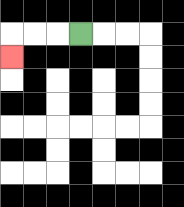{'start': '[3, 1]', 'end': '[0, 2]', 'path_directions': 'L,L,L,D', 'path_coordinates': '[[3, 1], [2, 1], [1, 1], [0, 1], [0, 2]]'}